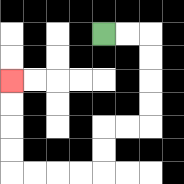{'start': '[4, 1]', 'end': '[0, 3]', 'path_directions': 'R,R,D,D,D,D,L,L,D,D,L,L,L,L,U,U,U,U', 'path_coordinates': '[[4, 1], [5, 1], [6, 1], [6, 2], [6, 3], [6, 4], [6, 5], [5, 5], [4, 5], [4, 6], [4, 7], [3, 7], [2, 7], [1, 7], [0, 7], [0, 6], [0, 5], [0, 4], [0, 3]]'}